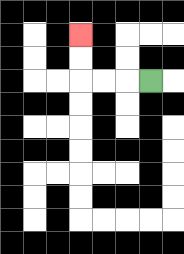{'start': '[6, 3]', 'end': '[3, 1]', 'path_directions': 'L,L,L,U,U', 'path_coordinates': '[[6, 3], [5, 3], [4, 3], [3, 3], [3, 2], [3, 1]]'}